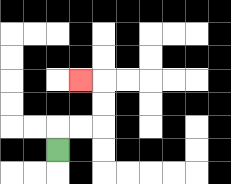{'start': '[2, 6]', 'end': '[3, 3]', 'path_directions': 'U,R,R,U,U,L', 'path_coordinates': '[[2, 6], [2, 5], [3, 5], [4, 5], [4, 4], [4, 3], [3, 3]]'}